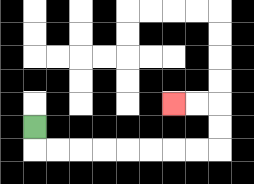{'start': '[1, 5]', 'end': '[7, 4]', 'path_directions': 'D,R,R,R,R,R,R,R,R,U,U,L,L', 'path_coordinates': '[[1, 5], [1, 6], [2, 6], [3, 6], [4, 6], [5, 6], [6, 6], [7, 6], [8, 6], [9, 6], [9, 5], [9, 4], [8, 4], [7, 4]]'}